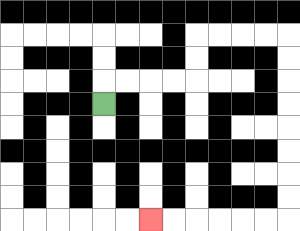{'start': '[4, 4]', 'end': '[6, 9]', 'path_directions': 'U,R,R,R,R,U,U,R,R,R,R,D,D,D,D,D,D,D,D,L,L,L,L,L,L', 'path_coordinates': '[[4, 4], [4, 3], [5, 3], [6, 3], [7, 3], [8, 3], [8, 2], [8, 1], [9, 1], [10, 1], [11, 1], [12, 1], [12, 2], [12, 3], [12, 4], [12, 5], [12, 6], [12, 7], [12, 8], [12, 9], [11, 9], [10, 9], [9, 9], [8, 9], [7, 9], [6, 9]]'}